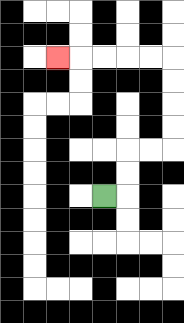{'start': '[4, 8]', 'end': '[2, 2]', 'path_directions': 'R,U,U,R,R,U,U,U,U,L,L,L,L,L', 'path_coordinates': '[[4, 8], [5, 8], [5, 7], [5, 6], [6, 6], [7, 6], [7, 5], [7, 4], [7, 3], [7, 2], [6, 2], [5, 2], [4, 2], [3, 2], [2, 2]]'}